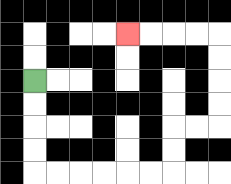{'start': '[1, 3]', 'end': '[5, 1]', 'path_directions': 'D,D,D,D,R,R,R,R,R,R,U,U,R,R,U,U,U,U,L,L,L,L', 'path_coordinates': '[[1, 3], [1, 4], [1, 5], [1, 6], [1, 7], [2, 7], [3, 7], [4, 7], [5, 7], [6, 7], [7, 7], [7, 6], [7, 5], [8, 5], [9, 5], [9, 4], [9, 3], [9, 2], [9, 1], [8, 1], [7, 1], [6, 1], [5, 1]]'}